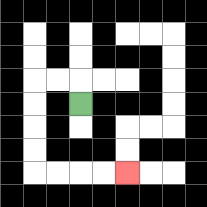{'start': '[3, 4]', 'end': '[5, 7]', 'path_directions': 'U,L,L,D,D,D,D,R,R,R,R', 'path_coordinates': '[[3, 4], [3, 3], [2, 3], [1, 3], [1, 4], [1, 5], [1, 6], [1, 7], [2, 7], [3, 7], [4, 7], [5, 7]]'}